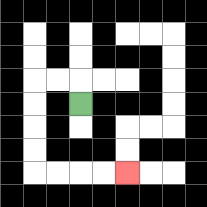{'start': '[3, 4]', 'end': '[5, 7]', 'path_directions': 'U,L,L,D,D,D,D,R,R,R,R', 'path_coordinates': '[[3, 4], [3, 3], [2, 3], [1, 3], [1, 4], [1, 5], [1, 6], [1, 7], [2, 7], [3, 7], [4, 7], [5, 7]]'}